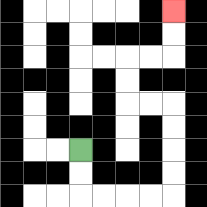{'start': '[3, 6]', 'end': '[7, 0]', 'path_directions': 'D,D,R,R,R,R,U,U,U,U,L,L,U,U,R,R,U,U', 'path_coordinates': '[[3, 6], [3, 7], [3, 8], [4, 8], [5, 8], [6, 8], [7, 8], [7, 7], [7, 6], [7, 5], [7, 4], [6, 4], [5, 4], [5, 3], [5, 2], [6, 2], [7, 2], [7, 1], [7, 0]]'}